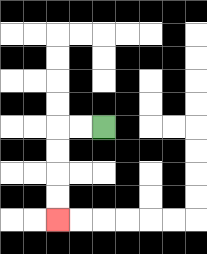{'start': '[4, 5]', 'end': '[2, 9]', 'path_directions': 'L,L,D,D,D,D', 'path_coordinates': '[[4, 5], [3, 5], [2, 5], [2, 6], [2, 7], [2, 8], [2, 9]]'}